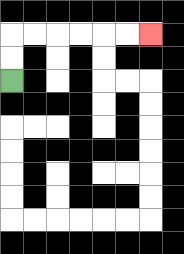{'start': '[0, 3]', 'end': '[6, 1]', 'path_directions': 'U,U,R,R,R,R,R,R', 'path_coordinates': '[[0, 3], [0, 2], [0, 1], [1, 1], [2, 1], [3, 1], [4, 1], [5, 1], [6, 1]]'}